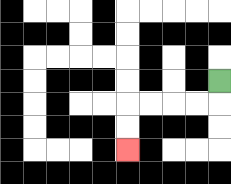{'start': '[9, 3]', 'end': '[5, 6]', 'path_directions': 'D,L,L,L,L,D,D', 'path_coordinates': '[[9, 3], [9, 4], [8, 4], [7, 4], [6, 4], [5, 4], [5, 5], [5, 6]]'}